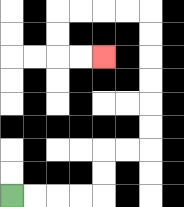{'start': '[0, 8]', 'end': '[4, 2]', 'path_directions': 'R,R,R,R,U,U,R,R,U,U,U,U,U,U,L,L,L,L,D,D,R,R', 'path_coordinates': '[[0, 8], [1, 8], [2, 8], [3, 8], [4, 8], [4, 7], [4, 6], [5, 6], [6, 6], [6, 5], [6, 4], [6, 3], [6, 2], [6, 1], [6, 0], [5, 0], [4, 0], [3, 0], [2, 0], [2, 1], [2, 2], [3, 2], [4, 2]]'}